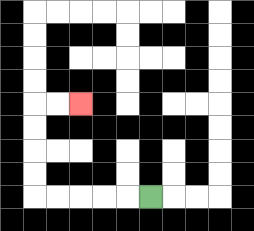{'start': '[6, 8]', 'end': '[3, 4]', 'path_directions': 'L,L,L,L,L,U,U,U,U,R,R', 'path_coordinates': '[[6, 8], [5, 8], [4, 8], [3, 8], [2, 8], [1, 8], [1, 7], [1, 6], [1, 5], [1, 4], [2, 4], [3, 4]]'}